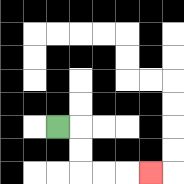{'start': '[2, 5]', 'end': '[6, 7]', 'path_directions': 'R,D,D,R,R,R', 'path_coordinates': '[[2, 5], [3, 5], [3, 6], [3, 7], [4, 7], [5, 7], [6, 7]]'}